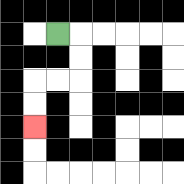{'start': '[2, 1]', 'end': '[1, 5]', 'path_directions': 'R,D,D,L,L,D,D', 'path_coordinates': '[[2, 1], [3, 1], [3, 2], [3, 3], [2, 3], [1, 3], [1, 4], [1, 5]]'}